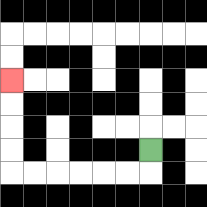{'start': '[6, 6]', 'end': '[0, 3]', 'path_directions': 'D,L,L,L,L,L,L,U,U,U,U', 'path_coordinates': '[[6, 6], [6, 7], [5, 7], [4, 7], [3, 7], [2, 7], [1, 7], [0, 7], [0, 6], [0, 5], [0, 4], [0, 3]]'}